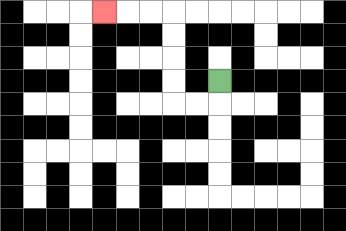{'start': '[9, 3]', 'end': '[4, 0]', 'path_directions': 'D,L,L,U,U,U,U,L,L,L', 'path_coordinates': '[[9, 3], [9, 4], [8, 4], [7, 4], [7, 3], [7, 2], [7, 1], [7, 0], [6, 0], [5, 0], [4, 0]]'}